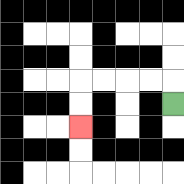{'start': '[7, 4]', 'end': '[3, 5]', 'path_directions': 'U,L,L,L,L,D,D', 'path_coordinates': '[[7, 4], [7, 3], [6, 3], [5, 3], [4, 3], [3, 3], [3, 4], [3, 5]]'}